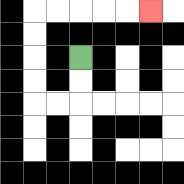{'start': '[3, 2]', 'end': '[6, 0]', 'path_directions': 'D,D,L,L,U,U,U,U,R,R,R,R,R', 'path_coordinates': '[[3, 2], [3, 3], [3, 4], [2, 4], [1, 4], [1, 3], [1, 2], [1, 1], [1, 0], [2, 0], [3, 0], [4, 0], [5, 0], [6, 0]]'}